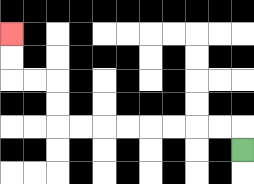{'start': '[10, 6]', 'end': '[0, 1]', 'path_directions': 'U,L,L,L,L,L,L,L,L,U,U,L,L,U,U', 'path_coordinates': '[[10, 6], [10, 5], [9, 5], [8, 5], [7, 5], [6, 5], [5, 5], [4, 5], [3, 5], [2, 5], [2, 4], [2, 3], [1, 3], [0, 3], [0, 2], [0, 1]]'}